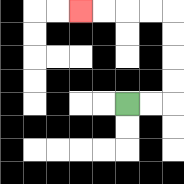{'start': '[5, 4]', 'end': '[3, 0]', 'path_directions': 'R,R,U,U,U,U,L,L,L,L', 'path_coordinates': '[[5, 4], [6, 4], [7, 4], [7, 3], [7, 2], [7, 1], [7, 0], [6, 0], [5, 0], [4, 0], [3, 0]]'}